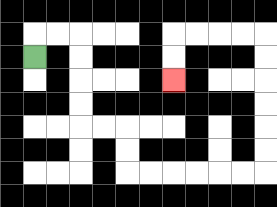{'start': '[1, 2]', 'end': '[7, 3]', 'path_directions': 'U,R,R,D,D,D,D,R,R,D,D,R,R,R,R,R,R,U,U,U,U,U,U,L,L,L,L,D,D', 'path_coordinates': '[[1, 2], [1, 1], [2, 1], [3, 1], [3, 2], [3, 3], [3, 4], [3, 5], [4, 5], [5, 5], [5, 6], [5, 7], [6, 7], [7, 7], [8, 7], [9, 7], [10, 7], [11, 7], [11, 6], [11, 5], [11, 4], [11, 3], [11, 2], [11, 1], [10, 1], [9, 1], [8, 1], [7, 1], [7, 2], [7, 3]]'}